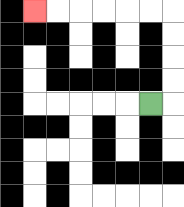{'start': '[6, 4]', 'end': '[1, 0]', 'path_directions': 'R,U,U,U,U,L,L,L,L,L,L', 'path_coordinates': '[[6, 4], [7, 4], [7, 3], [7, 2], [7, 1], [7, 0], [6, 0], [5, 0], [4, 0], [3, 0], [2, 0], [1, 0]]'}